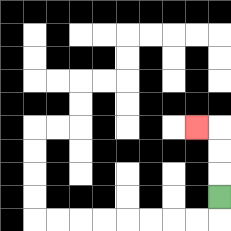{'start': '[9, 8]', 'end': '[8, 5]', 'path_directions': 'U,U,U,L', 'path_coordinates': '[[9, 8], [9, 7], [9, 6], [9, 5], [8, 5]]'}